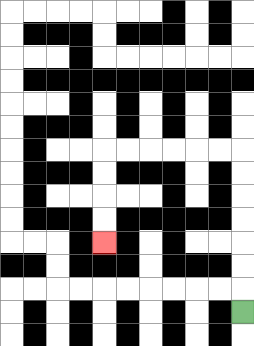{'start': '[10, 13]', 'end': '[4, 10]', 'path_directions': 'U,U,U,U,U,U,U,L,L,L,L,L,L,D,D,D,D', 'path_coordinates': '[[10, 13], [10, 12], [10, 11], [10, 10], [10, 9], [10, 8], [10, 7], [10, 6], [9, 6], [8, 6], [7, 6], [6, 6], [5, 6], [4, 6], [4, 7], [4, 8], [4, 9], [4, 10]]'}